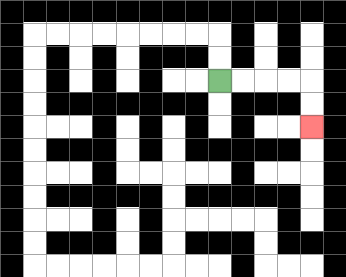{'start': '[9, 3]', 'end': '[13, 5]', 'path_directions': 'R,R,R,R,D,D', 'path_coordinates': '[[9, 3], [10, 3], [11, 3], [12, 3], [13, 3], [13, 4], [13, 5]]'}